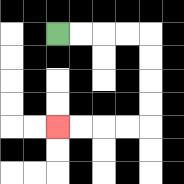{'start': '[2, 1]', 'end': '[2, 5]', 'path_directions': 'R,R,R,R,D,D,D,D,L,L,L,L', 'path_coordinates': '[[2, 1], [3, 1], [4, 1], [5, 1], [6, 1], [6, 2], [6, 3], [6, 4], [6, 5], [5, 5], [4, 5], [3, 5], [2, 5]]'}